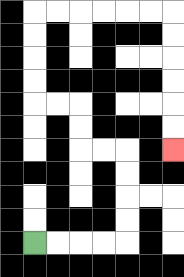{'start': '[1, 10]', 'end': '[7, 6]', 'path_directions': 'R,R,R,R,U,U,U,U,L,L,U,U,L,L,U,U,U,U,R,R,R,R,R,R,D,D,D,D,D,D', 'path_coordinates': '[[1, 10], [2, 10], [3, 10], [4, 10], [5, 10], [5, 9], [5, 8], [5, 7], [5, 6], [4, 6], [3, 6], [3, 5], [3, 4], [2, 4], [1, 4], [1, 3], [1, 2], [1, 1], [1, 0], [2, 0], [3, 0], [4, 0], [5, 0], [6, 0], [7, 0], [7, 1], [7, 2], [7, 3], [7, 4], [7, 5], [7, 6]]'}